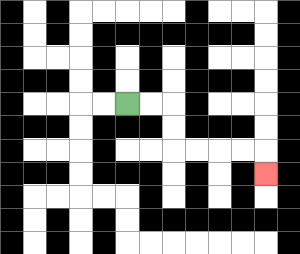{'start': '[5, 4]', 'end': '[11, 7]', 'path_directions': 'R,R,D,D,R,R,R,R,D', 'path_coordinates': '[[5, 4], [6, 4], [7, 4], [7, 5], [7, 6], [8, 6], [9, 6], [10, 6], [11, 6], [11, 7]]'}